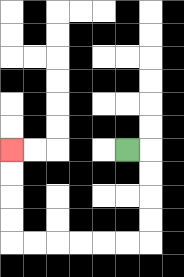{'start': '[5, 6]', 'end': '[0, 6]', 'path_directions': 'R,D,D,D,D,L,L,L,L,L,L,U,U,U,U', 'path_coordinates': '[[5, 6], [6, 6], [6, 7], [6, 8], [6, 9], [6, 10], [5, 10], [4, 10], [3, 10], [2, 10], [1, 10], [0, 10], [0, 9], [0, 8], [0, 7], [0, 6]]'}